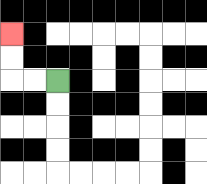{'start': '[2, 3]', 'end': '[0, 1]', 'path_directions': 'L,L,U,U', 'path_coordinates': '[[2, 3], [1, 3], [0, 3], [0, 2], [0, 1]]'}